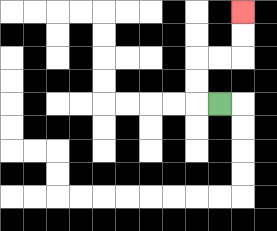{'start': '[9, 4]', 'end': '[10, 0]', 'path_directions': 'L,U,U,R,R,U,U', 'path_coordinates': '[[9, 4], [8, 4], [8, 3], [8, 2], [9, 2], [10, 2], [10, 1], [10, 0]]'}